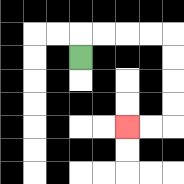{'start': '[3, 2]', 'end': '[5, 5]', 'path_directions': 'U,R,R,R,R,D,D,D,D,L,L', 'path_coordinates': '[[3, 2], [3, 1], [4, 1], [5, 1], [6, 1], [7, 1], [7, 2], [7, 3], [7, 4], [7, 5], [6, 5], [5, 5]]'}